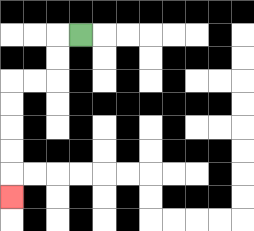{'start': '[3, 1]', 'end': '[0, 8]', 'path_directions': 'L,D,D,L,L,D,D,D,D,D', 'path_coordinates': '[[3, 1], [2, 1], [2, 2], [2, 3], [1, 3], [0, 3], [0, 4], [0, 5], [0, 6], [0, 7], [0, 8]]'}